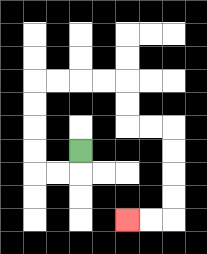{'start': '[3, 6]', 'end': '[5, 9]', 'path_directions': 'D,L,L,U,U,U,U,R,R,R,R,D,D,R,R,D,D,D,D,L,L', 'path_coordinates': '[[3, 6], [3, 7], [2, 7], [1, 7], [1, 6], [1, 5], [1, 4], [1, 3], [2, 3], [3, 3], [4, 3], [5, 3], [5, 4], [5, 5], [6, 5], [7, 5], [7, 6], [7, 7], [7, 8], [7, 9], [6, 9], [5, 9]]'}